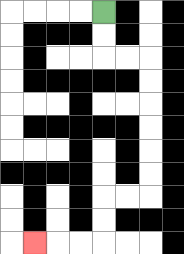{'start': '[4, 0]', 'end': '[1, 10]', 'path_directions': 'D,D,R,R,D,D,D,D,D,D,L,L,D,D,L,L,L', 'path_coordinates': '[[4, 0], [4, 1], [4, 2], [5, 2], [6, 2], [6, 3], [6, 4], [6, 5], [6, 6], [6, 7], [6, 8], [5, 8], [4, 8], [4, 9], [4, 10], [3, 10], [2, 10], [1, 10]]'}